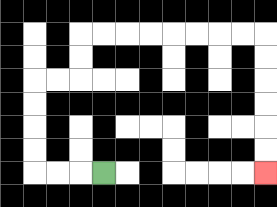{'start': '[4, 7]', 'end': '[11, 7]', 'path_directions': 'L,L,L,U,U,U,U,R,R,U,U,R,R,R,R,R,R,R,R,D,D,D,D,D,D', 'path_coordinates': '[[4, 7], [3, 7], [2, 7], [1, 7], [1, 6], [1, 5], [1, 4], [1, 3], [2, 3], [3, 3], [3, 2], [3, 1], [4, 1], [5, 1], [6, 1], [7, 1], [8, 1], [9, 1], [10, 1], [11, 1], [11, 2], [11, 3], [11, 4], [11, 5], [11, 6], [11, 7]]'}